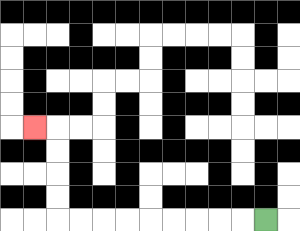{'start': '[11, 9]', 'end': '[1, 5]', 'path_directions': 'L,L,L,L,L,L,L,L,L,U,U,U,U,L', 'path_coordinates': '[[11, 9], [10, 9], [9, 9], [8, 9], [7, 9], [6, 9], [5, 9], [4, 9], [3, 9], [2, 9], [2, 8], [2, 7], [2, 6], [2, 5], [1, 5]]'}